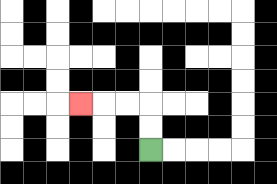{'start': '[6, 6]', 'end': '[3, 4]', 'path_directions': 'U,U,L,L,L', 'path_coordinates': '[[6, 6], [6, 5], [6, 4], [5, 4], [4, 4], [3, 4]]'}